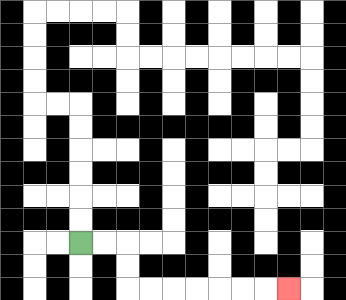{'start': '[3, 10]', 'end': '[12, 12]', 'path_directions': 'R,R,D,D,R,R,R,R,R,R,R', 'path_coordinates': '[[3, 10], [4, 10], [5, 10], [5, 11], [5, 12], [6, 12], [7, 12], [8, 12], [9, 12], [10, 12], [11, 12], [12, 12]]'}